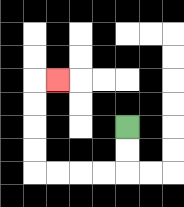{'start': '[5, 5]', 'end': '[2, 3]', 'path_directions': 'D,D,L,L,L,L,U,U,U,U,R', 'path_coordinates': '[[5, 5], [5, 6], [5, 7], [4, 7], [3, 7], [2, 7], [1, 7], [1, 6], [1, 5], [1, 4], [1, 3], [2, 3]]'}